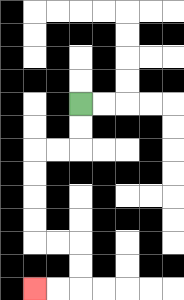{'start': '[3, 4]', 'end': '[1, 12]', 'path_directions': 'D,D,L,L,D,D,D,D,R,R,D,D,L,L', 'path_coordinates': '[[3, 4], [3, 5], [3, 6], [2, 6], [1, 6], [1, 7], [1, 8], [1, 9], [1, 10], [2, 10], [3, 10], [3, 11], [3, 12], [2, 12], [1, 12]]'}